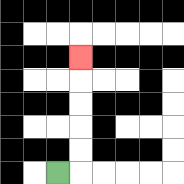{'start': '[2, 7]', 'end': '[3, 2]', 'path_directions': 'R,U,U,U,U,U', 'path_coordinates': '[[2, 7], [3, 7], [3, 6], [3, 5], [3, 4], [3, 3], [3, 2]]'}